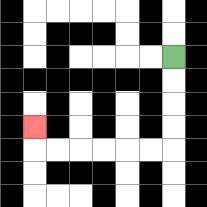{'start': '[7, 2]', 'end': '[1, 5]', 'path_directions': 'D,D,D,D,L,L,L,L,L,L,U', 'path_coordinates': '[[7, 2], [7, 3], [7, 4], [7, 5], [7, 6], [6, 6], [5, 6], [4, 6], [3, 6], [2, 6], [1, 6], [1, 5]]'}